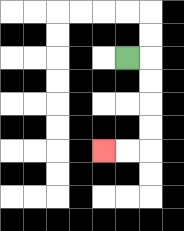{'start': '[5, 2]', 'end': '[4, 6]', 'path_directions': 'R,D,D,D,D,L,L', 'path_coordinates': '[[5, 2], [6, 2], [6, 3], [6, 4], [6, 5], [6, 6], [5, 6], [4, 6]]'}